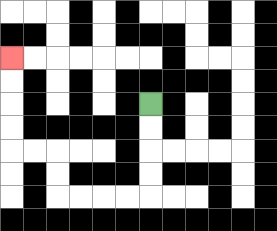{'start': '[6, 4]', 'end': '[0, 2]', 'path_directions': 'D,D,D,D,L,L,L,L,U,U,L,L,U,U,U,U', 'path_coordinates': '[[6, 4], [6, 5], [6, 6], [6, 7], [6, 8], [5, 8], [4, 8], [3, 8], [2, 8], [2, 7], [2, 6], [1, 6], [0, 6], [0, 5], [0, 4], [0, 3], [0, 2]]'}